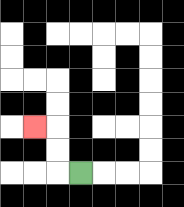{'start': '[3, 7]', 'end': '[1, 5]', 'path_directions': 'L,U,U,L', 'path_coordinates': '[[3, 7], [2, 7], [2, 6], [2, 5], [1, 5]]'}